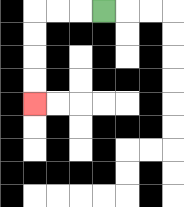{'start': '[4, 0]', 'end': '[1, 4]', 'path_directions': 'L,L,L,D,D,D,D', 'path_coordinates': '[[4, 0], [3, 0], [2, 0], [1, 0], [1, 1], [1, 2], [1, 3], [1, 4]]'}